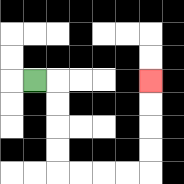{'start': '[1, 3]', 'end': '[6, 3]', 'path_directions': 'R,D,D,D,D,R,R,R,R,U,U,U,U', 'path_coordinates': '[[1, 3], [2, 3], [2, 4], [2, 5], [2, 6], [2, 7], [3, 7], [4, 7], [5, 7], [6, 7], [6, 6], [6, 5], [6, 4], [6, 3]]'}